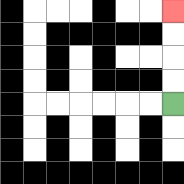{'start': '[7, 4]', 'end': '[7, 0]', 'path_directions': 'U,U,U,U', 'path_coordinates': '[[7, 4], [7, 3], [7, 2], [7, 1], [7, 0]]'}